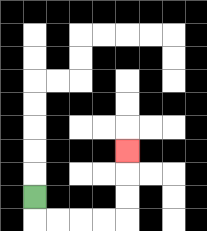{'start': '[1, 8]', 'end': '[5, 6]', 'path_directions': 'D,R,R,R,R,U,U,U', 'path_coordinates': '[[1, 8], [1, 9], [2, 9], [3, 9], [4, 9], [5, 9], [5, 8], [5, 7], [5, 6]]'}